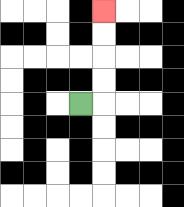{'start': '[3, 4]', 'end': '[4, 0]', 'path_directions': 'R,U,U,U,U', 'path_coordinates': '[[3, 4], [4, 4], [4, 3], [4, 2], [4, 1], [4, 0]]'}